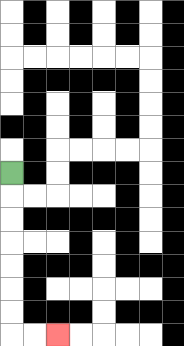{'start': '[0, 7]', 'end': '[2, 14]', 'path_directions': 'D,D,D,D,D,D,D,R,R', 'path_coordinates': '[[0, 7], [0, 8], [0, 9], [0, 10], [0, 11], [0, 12], [0, 13], [0, 14], [1, 14], [2, 14]]'}